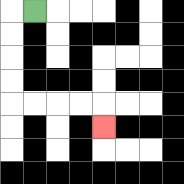{'start': '[1, 0]', 'end': '[4, 5]', 'path_directions': 'L,D,D,D,D,R,R,R,R,D', 'path_coordinates': '[[1, 0], [0, 0], [0, 1], [0, 2], [0, 3], [0, 4], [1, 4], [2, 4], [3, 4], [4, 4], [4, 5]]'}